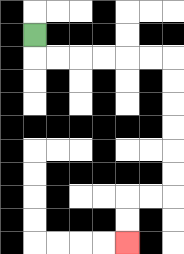{'start': '[1, 1]', 'end': '[5, 10]', 'path_directions': 'D,R,R,R,R,R,R,D,D,D,D,D,D,L,L,D,D', 'path_coordinates': '[[1, 1], [1, 2], [2, 2], [3, 2], [4, 2], [5, 2], [6, 2], [7, 2], [7, 3], [7, 4], [7, 5], [7, 6], [7, 7], [7, 8], [6, 8], [5, 8], [5, 9], [5, 10]]'}